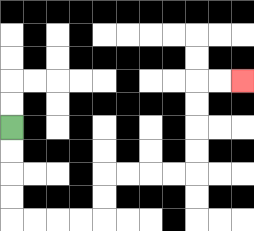{'start': '[0, 5]', 'end': '[10, 3]', 'path_directions': 'D,D,D,D,R,R,R,R,U,U,R,R,R,R,U,U,U,U,R,R', 'path_coordinates': '[[0, 5], [0, 6], [0, 7], [0, 8], [0, 9], [1, 9], [2, 9], [3, 9], [4, 9], [4, 8], [4, 7], [5, 7], [6, 7], [7, 7], [8, 7], [8, 6], [8, 5], [8, 4], [8, 3], [9, 3], [10, 3]]'}